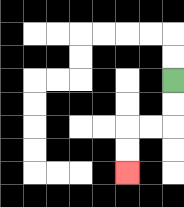{'start': '[7, 3]', 'end': '[5, 7]', 'path_directions': 'D,D,L,L,D,D', 'path_coordinates': '[[7, 3], [7, 4], [7, 5], [6, 5], [5, 5], [5, 6], [5, 7]]'}